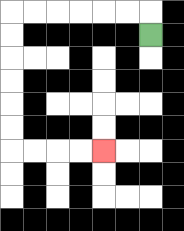{'start': '[6, 1]', 'end': '[4, 6]', 'path_directions': 'U,L,L,L,L,L,L,D,D,D,D,D,D,R,R,R,R', 'path_coordinates': '[[6, 1], [6, 0], [5, 0], [4, 0], [3, 0], [2, 0], [1, 0], [0, 0], [0, 1], [0, 2], [0, 3], [0, 4], [0, 5], [0, 6], [1, 6], [2, 6], [3, 6], [4, 6]]'}